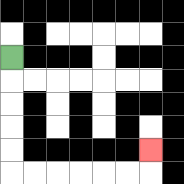{'start': '[0, 2]', 'end': '[6, 6]', 'path_directions': 'D,D,D,D,D,R,R,R,R,R,R,U', 'path_coordinates': '[[0, 2], [0, 3], [0, 4], [0, 5], [0, 6], [0, 7], [1, 7], [2, 7], [3, 7], [4, 7], [5, 7], [6, 7], [6, 6]]'}